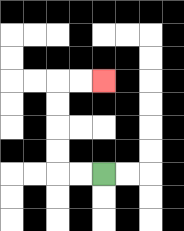{'start': '[4, 7]', 'end': '[4, 3]', 'path_directions': 'L,L,U,U,U,U,R,R', 'path_coordinates': '[[4, 7], [3, 7], [2, 7], [2, 6], [2, 5], [2, 4], [2, 3], [3, 3], [4, 3]]'}